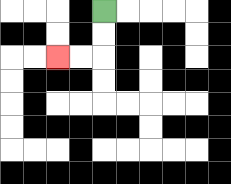{'start': '[4, 0]', 'end': '[2, 2]', 'path_directions': 'D,D,L,L', 'path_coordinates': '[[4, 0], [4, 1], [4, 2], [3, 2], [2, 2]]'}